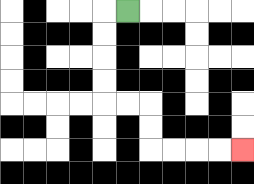{'start': '[5, 0]', 'end': '[10, 6]', 'path_directions': 'L,D,D,D,D,R,R,D,D,R,R,R,R', 'path_coordinates': '[[5, 0], [4, 0], [4, 1], [4, 2], [4, 3], [4, 4], [5, 4], [6, 4], [6, 5], [6, 6], [7, 6], [8, 6], [9, 6], [10, 6]]'}